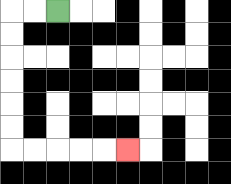{'start': '[2, 0]', 'end': '[5, 6]', 'path_directions': 'L,L,D,D,D,D,D,D,R,R,R,R,R', 'path_coordinates': '[[2, 0], [1, 0], [0, 0], [0, 1], [0, 2], [0, 3], [0, 4], [0, 5], [0, 6], [1, 6], [2, 6], [3, 6], [4, 6], [5, 6]]'}